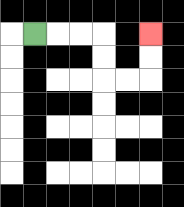{'start': '[1, 1]', 'end': '[6, 1]', 'path_directions': 'R,R,R,D,D,R,R,U,U', 'path_coordinates': '[[1, 1], [2, 1], [3, 1], [4, 1], [4, 2], [4, 3], [5, 3], [6, 3], [6, 2], [6, 1]]'}